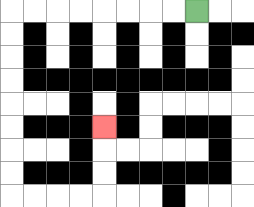{'start': '[8, 0]', 'end': '[4, 5]', 'path_directions': 'L,L,L,L,L,L,L,L,D,D,D,D,D,D,D,D,R,R,R,R,U,U,U', 'path_coordinates': '[[8, 0], [7, 0], [6, 0], [5, 0], [4, 0], [3, 0], [2, 0], [1, 0], [0, 0], [0, 1], [0, 2], [0, 3], [0, 4], [0, 5], [0, 6], [0, 7], [0, 8], [1, 8], [2, 8], [3, 8], [4, 8], [4, 7], [4, 6], [4, 5]]'}